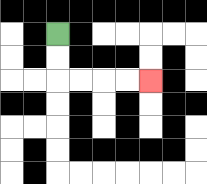{'start': '[2, 1]', 'end': '[6, 3]', 'path_directions': 'D,D,R,R,R,R', 'path_coordinates': '[[2, 1], [2, 2], [2, 3], [3, 3], [4, 3], [5, 3], [6, 3]]'}